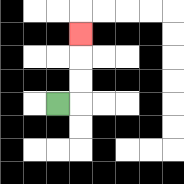{'start': '[2, 4]', 'end': '[3, 1]', 'path_directions': 'R,U,U,U', 'path_coordinates': '[[2, 4], [3, 4], [3, 3], [3, 2], [3, 1]]'}